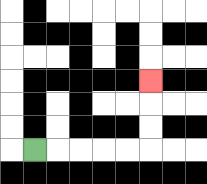{'start': '[1, 6]', 'end': '[6, 3]', 'path_directions': 'R,R,R,R,R,U,U,U', 'path_coordinates': '[[1, 6], [2, 6], [3, 6], [4, 6], [5, 6], [6, 6], [6, 5], [6, 4], [6, 3]]'}